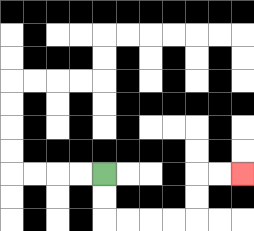{'start': '[4, 7]', 'end': '[10, 7]', 'path_directions': 'D,D,R,R,R,R,U,U,R,R', 'path_coordinates': '[[4, 7], [4, 8], [4, 9], [5, 9], [6, 9], [7, 9], [8, 9], [8, 8], [8, 7], [9, 7], [10, 7]]'}